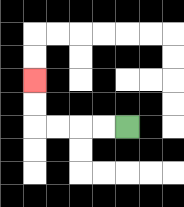{'start': '[5, 5]', 'end': '[1, 3]', 'path_directions': 'L,L,L,L,U,U', 'path_coordinates': '[[5, 5], [4, 5], [3, 5], [2, 5], [1, 5], [1, 4], [1, 3]]'}